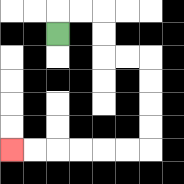{'start': '[2, 1]', 'end': '[0, 6]', 'path_directions': 'U,R,R,D,D,R,R,D,D,D,D,L,L,L,L,L,L', 'path_coordinates': '[[2, 1], [2, 0], [3, 0], [4, 0], [4, 1], [4, 2], [5, 2], [6, 2], [6, 3], [6, 4], [6, 5], [6, 6], [5, 6], [4, 6], [3, 6], [2, 6], [1, 6], [0, 6]]'}